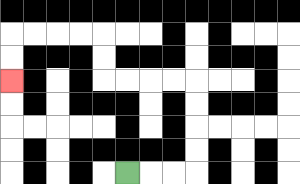{'start': '[5, 7]', 'end': '[0, 3]', 'path_directions': 'R,R,R,U,U,U,U,L,L,L,L,U,U,L,L,L,L,D,D', 'path_coordinates': '[[5, 7], [6, 7], [7, 7], [8, 7], [8, 6], [8, 5], [8, 4], [8, 3], [7, 3], [6, 3], [5, 3], [4, 3], [4, 2], [4, 1], [3, 1], [2, 1], [1, 1], [0, 1], [0, 2], [0, 3]]'}